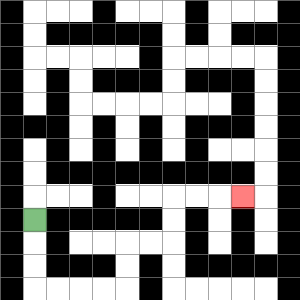{'start': '[1, 9]', 'end': '[10, 8]', 'path_directions': 'D,D,D,R,R,R,R,U,U,R,R,U,U,R,R,R', 'path_coordinates': '[[1, 9], [1, 10], [1, 11], [1, 12], [2, 12], [3, 12], [4, 12], [5, 12], [5, 11], [5, 10], [6, 10], [7, 10], [7, 9], [7, 8], [8, 8], [9, 8], [10, 8]]'}